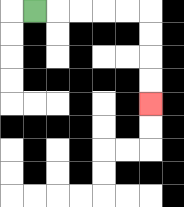{'start': '[1, 0]', 'end': '[6, 4]', 'path_directions': 'R,R,R,R,R,D,D,D,D', 'path_coordinates': '[[1, 0], [2, 0], [3, 0], [4, 0], [5, 0], [6, 0], [6, 1], [6, 2], [6, 3], [6, 4]]'}